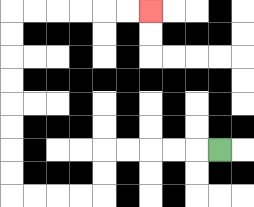{'start': '[9, 6]', 'end': '[6, 0]', 'path_directions': 'L,L,L,L,L,D,D,L,L,L,L,U,U,U,U,U,U,U,U,R,R,R,R,R,R', 'path_coordinates': '[[9, 6], [8, 6], [7, 6], [6, 6], [5, 6], [4, 6], [4, 7], [4, 8], [3, 8], [2, 8], [1, 8], [0, 8], [0, 7], [0, 6], [0, 5], [0, 4], [0, 3], [0, 2], [0, 1], [0, 0], [1, 0], [2, 0], [3, 0], [4, 0], [5, 0], [6, 0]]'}